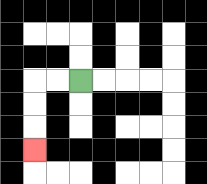{'start': '[3, 3]', 'end': '[1, 6]', 'path_directions': 'L,L,D,D,D', 'path_coordinates': '[[3, 3], [2, 3], [1, 3], [1, 4], [1, 5], [1, 6]]'}